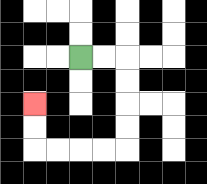{'start': '[3, 2]', 'end': '[1, 4]', 'path_directions': 'R,R,D,D,D,D,L,L,L,L,U,U', 'path_coordinates': '[[3, 2], [4, 2], [5, 2], [5, 3], [5, 4], [5, 5], [5, 6], [4, 6], [3, 6], [2, 6], [1, 6], [1, 5], [1, 4]]'}